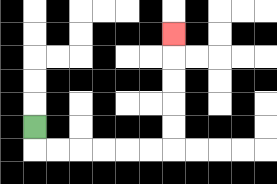{'start': '[1, 5]', 'end': '[7, 1]', 'path_directions': 'D,R,R,R,R,R,R,U,U,U,U,U', 'path_coordinates': '[[1, 5], [1, 6], [2, 6], [3, 6], [4, 6], [5, 6], [6, 6], [7, 6], [7, 5], [7, 4], [7, 3], [7, 2], [7, 1]]'}